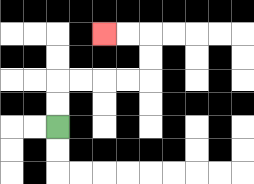{'start': '[2, 5]', 'end': '[4, 1]', 'path_directions': 'U,U,R,R,R,R,U,U,L,L', 'path_coordinates': '[[2, 5], [2, 4], [2, 3], [3, 3], [4, 3], [5, 3], [6, 3], [6, 2], [6, 1], [5, 1], [4, 1]]'}